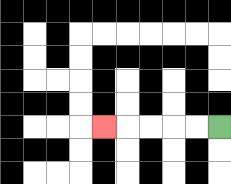{'start': '[9, 5]', 'end': '[4, 5]', 'path_directions': 'L,L,L,L,L', 'path_coordinates': '[[9, 5], [8, 5], [7, 5], [6, 5], [5, 5], [4, 5]]'}